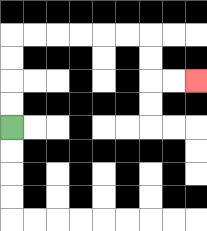{'start': '[0, 5]', 'end': '[8, 3]', 'path_directions': 'U,U,U,U,R,R,R,R,R,R,D,D,R,R', 'path_coordinates': '[[0, 5], [0, 4], [0, 3], [0, 2], [0, 1], [1, 1], [2, 1], [3, 1], [4, 1], [5, 1], [6, 1], [6, 2], [6, 3], [7, 3], [8, 3]]'}